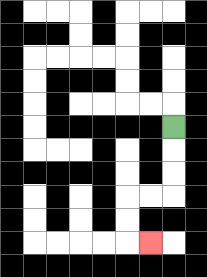{'start': '[7, 5]', 'end': '[6, 10]', 'path_directions': 'D,D,D,L,L,D,D,R', 'path_coordinates': '[[7, 5], [7, 6], [7, 7], [7, 8], [6, 8], [5, 8], [5, 9], [5, 10], [6, 10]]'}